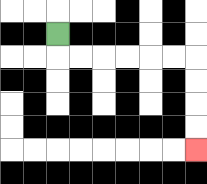{'start': '[2, 1]', 'end': '[8, 6]', 'path_directions': 'D,R,R,R,R,R,R,D,D,D,D', 'path_coordinates': '[[2, 1], [2, 2], [3, 2], [4, 2], [5, 2], [6, 2], [7, 2], [8, 2], [8, 3], [8, 4], [8, 5], [8, 6]]'}